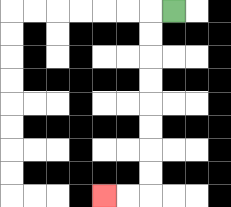{'start': '[7, 0]', 'end': '[4, 8]', 'path_directions': 'L,D,D,D,D,D,D,D,D,L,L', 'path_coordinates': '[[7, 0], [6, 0], [6, 1], [6, 2], [6, 3], [6, 4], [6, 5], [6, 6], [6, 7], [6, 8], [5, 8], [4, 8]]'}